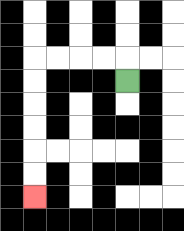{'start': '[5, 3]', 'end': '[1, 8]', 'path_directions': 'U,L,L,L,L,D,D,D,D,D,D', 'path_coordinates': '[[5, 3], [5, 2], [4, 2], [3, 2], [2, 2], [1, 2], [1, 3], [1, 4], [1, 5], [1, 6], [1, 7], [1, 8]]'}